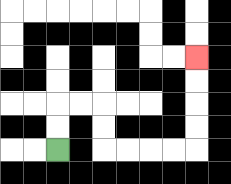{'start': '[2, 6]', 'end': '[8, 2]', 'path_directions': 'U,U,R,R,D,D,R,R,R,R,U,U,U,U', 'path_coordinates': '[[2, 6], [2, 5], [2, 4], [3, 4], [4, 4], [4, 5], [4, 6], [5, 6], [6, 6], [7, 6], [8, 6], [8, 5], [8, 4], [8, 3], [8, 2]]'}